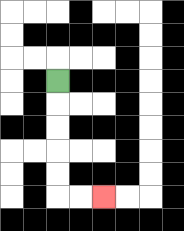{'start': '[2, 3]', 'end': '[4, 8]', 'path_directions': 'D,D,D,D,D,R,R', 'path_coordinates': '[[2, 3], [2, 4], [2, 5], [2, 6], [2, 7], [2, 8], [3, 8], [4, 8]]'}